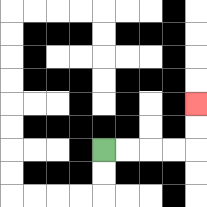{'start': '[4, 6]', 'end': '[8, 4]', 'path_directions': 'R,R,R,R,U,U', 'path_coordinates': '[[4, 6], [5, 6], [6, 6], [7, 6], [8, 6], [8, 5], [8, 4]]'}